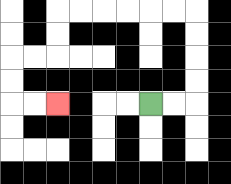{'start': '[6, 4]', 'end': '[2, 4]', 'path_directions': 'R,R,U,U,U,U,L,L,L,L,L,L,D,D,L,L,D,D,R,R', 'path_coordinates': '[[6, 4], [7, 4], [8, 4], [8, 3], [8, 2], [8, 1], [8, 0], [7, 0], [6, 0], [5, 0], [4, 0], [3, 0], [2, 0], [2, 1], [2, 2], [1, 2], [0, 2], [0, 3], [0, 4], [1, 4], [2, 4]]'}